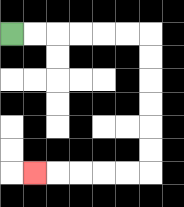{'start': '[0, 1]', 'end': '[1, 7]', 'path_directions': 'R,R,R,R,R,R,D,D,D,D,D,D,L,L,L,L,L', 'path_coordinates': '[[0, 1], [1, 1], [2, 1], [3, 1], [4, 1], [5, 1], [6, 1], [6, 2], [6, 3], [6, 4], [6, 5], [6, 6], [6, 7], [5, 7], [4, 7], [3, 7], [2, 7], [1, 7]]'}